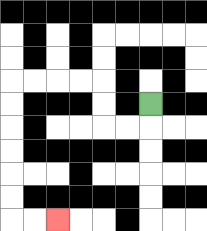{'start': '[6, 4]', 'end': '[2, 9]', 'path_directions': 'D,L,L,U,U,L,L,L,L,D,D,D,D,D,D,R,R', 'path_coordinates': '[[6, 4], [6, 5], [5, 5], [4, 5], [4, 4], [4, 3], [3, 3], [2, 3], [1, 3], [0, 3], [0, 4], [0, 5], [0, 6], [0, 7], [0, 8], [0, 9], [1, 9], [2, 9]]'}